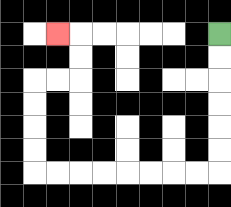{'start': '[9, 1]', 'end': '[2, 1]', 'path_directions': 'D,D,D,D,D,D,L,L,L,L,L,L,L,L,U,U,U,U,R,R,U,U,L', 'path_coordinates': '[[9, 1], [9, 2], [9, 3], [9, 4], [9, 5], [9, 6], [9, 7], [8, 7], [7, 7], [6, 7], [5, 7], [4, 7], [3, 7], [2, 7], [1, 7], [1, 6], [1, 5], [1, 4], [1, 3], [2, 3], [3, 3], [3, 2], [3, 1], [2, 1]]'}